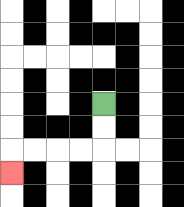{'start': '[4, 4]', 'end': '[0, 7]', 'path_directions': 'D,D,L,L,L,L,D', 'path_coordinates': '[[4, 4], [4, 5], [4, 6], [3, 6], [2, 6], [1, 6], [0, 6], [0, 7]]'}